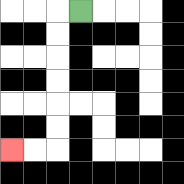{'start': '[3, 0]', 'end': '[0, 6]', 'path_directions': 'L,D,D,D,D,D,D,L,L', 'path_coordinates': '[[3, 0], [2, 0], [2, 1], [2, 2], [2, 3], [2, 4], [2, 5], [2, 6], [1, 6], [0, 6]]'}